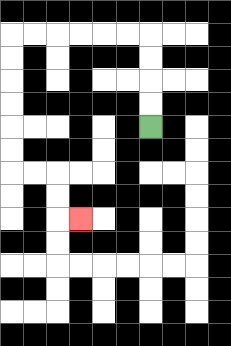{'start': '[6, 5]', 'end': '[3, 9]', 'path_directions': 'U,U,U,U,L,L,L,L,L,L,D,D,D,D,D,D,R,R,D,D,R', 'path_coordinates': '[[6, 5], [6, 4], [6, 3], [6, 2], [6, 1], [5, 1], [4, 1], [3, 1], [2, 1], [1, 1], [0, 1], [0, 2], [0, 3], [0, 4], [0, 5], [0, 6], [0, 7], [1, 7], [2, 7], [2, 8], [2, 9], [3, 9]]'}